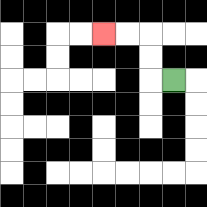{'start': '[7, 3]', 'end': '[4, 1]', 'path_directions': 'L,U,U,L,L', 'path_coordinates': '[[7, 3], [6, 3], [6, 2], [6, 1], [5, 1], [4, 1]]'}